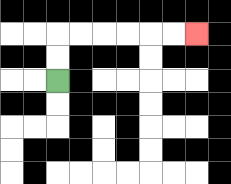{'start': '[2, 3]', 'end': '[8, 1]', 'path_directions': 'U,U,R,R,R,R,R,R', 'path_coordinates': '[[2, 3], [2, 2], [2, 1], [3, 1], [4, 1], [5, 1], [6, 1], [7, 1], [8, 1]]'}